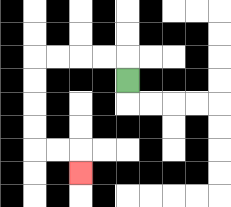{'start': '[5, 3]', 'end': '[3, 7]', 'path_directions': 'U,L,L,L,L,D,D,D,D,R,R,D', 'path_coordinates': '[[5, 3], [5, 2], [4, 2], [3, 2], [2, 2], [1, 2], [1, 3], [1, 4], [1, 5], [1, 6], [2, 6], [3, 6], [3, 7]]'}